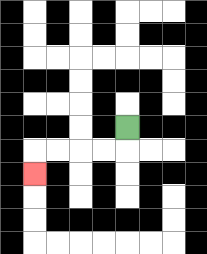{'start': '[5, 5]', 'end': '[1, 7]', 'path_directions': 'D,L,L,L,L,D', 'path_coordinates': '[[5, 5], [5, 6], [4, 6], [3, 6], [2, 6], [1, 6], [1, 7]]'}